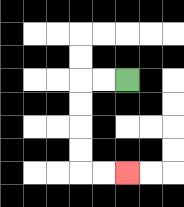{'start': '[5, 3]', 'end': '[5, 7]', 'path_directions': 'L,L,D,D,D,D,R,R', 'path_coordinates': '[[5, 3], [4, 3], [3, 3], [3, 4], [3, 5], [3, 6], [3, 7], [4, 7], [5, 7]]'}